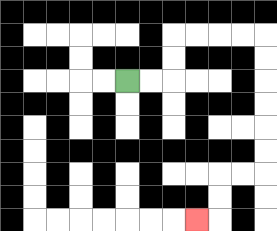{'start': '[5, 3]', 'end': '[8, 9]', 'path_directions': 'R,R,U,U,R,R,R,R,D,D,D,D,D,D,L,L,D,D,L', 'path_coordinates': '[[5, 3], [6, 3], [7, 3], [7, 2], [7, 1], [8, 1], [9, 1], [10, 1], [11, 1], [11, 2], [11, 3], [11, 4], [11, 5], [11, 6], [11, 7], [10, 7], [9, 7], [9, 8], [9, 9], [8, 9]]'}